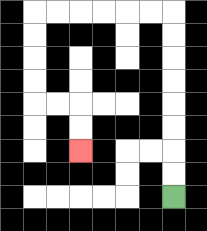{'start': '[7, 8]', 'end': '[3, 6]', 'path_directions': 'U,U,U,U,U,U,U,U,L,L,L,L,L,L,D,D,D,D,R,R,D,D', 'path_coordinates': '[[7, 8], [7, 7], [7, 6], [7, 5], [7, 4], [7, 3], [7, 2], [7, 1], [7, 0], [6, 0], [5, 0], [4, 0], [3, 0], [2, 0], [1, 0], [1, 1], [1, 2], [1, 3], [1, 4], [2, 4], [3, 4], [3, 5], [3, 6]]'}